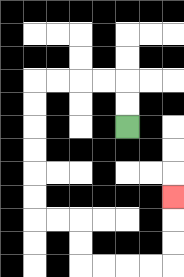{'start': '[5, 5]', 'end': '[7, 8]', 'path_directions': 'U,U,L,L,L,L,D,D,D,D,D,D,R,R,D,D,R,R,R,R,U,U,U', 'path_coordinates': '[[5, 5], [5, 4], [5, 3], [4, 3], [3, 3], [2, 3], [1, 3], [1, 4], [1, 5], [1, 6], [1, 7], [1, 8], [1, 9], [2, 9], [3, 9], [3, 10], [3, 11], [4, 11], [5, 11], [6, 11], [7, 11], [7, 10], [7, 9], [7, 8]]'}